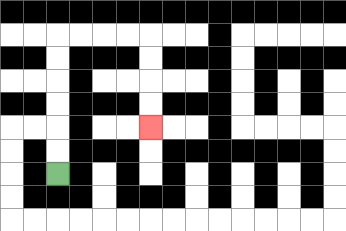{'start': '[2, 7]', 'end': '[6, 5]', 'path_directions': 'U,U,U,U,U,U,R,R,R,R,D,D,D,D', 'path_coordinates': '[[2, 7], [2, 6], [2, 5], [2, 4], [2, 3], [2, 2], [2, 1], [3, 1], [4, 1], [5, 1], [6, 1], [6, 2], [6, 3], [6, 4], [6, 5]]'}